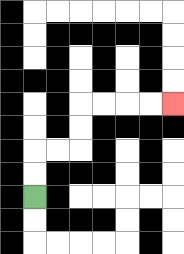{'start': '[1, 8]', 'end': '[7, 4]', 'path_directions': 'U,U,R,R,U,U,R,R,R,R', 'path_coordinates': '[[1, 8], [1, 7], [1, 6], [2, 6], [3, 6], [3, 5], [3, 4], [4, 4], [5, 4], [6, 4], [7, 4]]'}